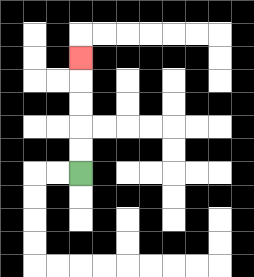{'start': '[3, 7]', 'end': '[3, 2]', 'path_directions': 'U,U,U,U,U', 'path_coordinates': '[[3, 7], [3, 6], [3, 5], [3, 4], [3, 3], [3, 2]]'}